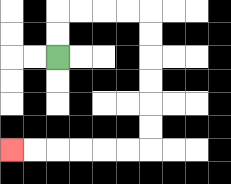{'start': '[2, 2]', 'end': '[0, 6]', 'path_directions': 'U,U,R,R,R,R,D,D,D,D,D,D,L,L,L,L,L,L', 'path_coordinates': '[[2, 2], [2, 1], [2, 0], [3, 0], [4, 0], [5, 0], [6, 0], [6, 1], [6, 2], [6, 3], [6, 4], [6, 5], [6, 6], [5, 6], [4, 6], [3, 6], [2, 6], [1, 6], [0, 6]]'}